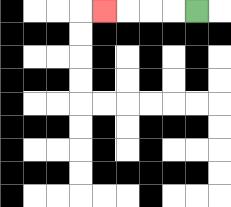{'start': '[8, 0]', 'end': '[4, 0]', 'path_directions': 'L,L,L,L', 'path_coordinates': '[[8, 0], [7, 0], [6, 0], [5, 0], [4, 0]]'}